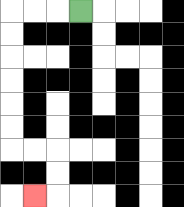{'start': '[3, 0]', 'end': '[1, 8]', 'path_directions': 'L,L,L,D,D,D,D,D,D,R,R,D,D,L', 'path_coordinates': '[[3, 0], [2, 0], [1, 0], [0, 0], [0, 1], [0, 2], [0, 3], [0, 4], [0, 5], [0, 6], [1, 6], [2, 6], [2, 7], [2, 8], [1, 8]]'}